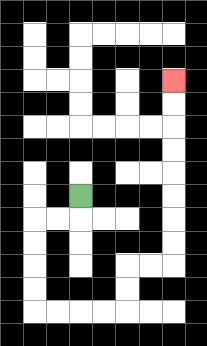{'start': '[3, 8]', 'end': '[7, 3]', 'path_directions': 'D,L,L,D,D,D,D,R,R,R,R,U,U,R,R,U,U,U,U,U,U,U,U', 'path_coordinates': '[[3, 8], [3, 9], [2, 9], [1, 9], [1, 10], [1, 11], [1, 12], [1, 13], [2, 13], [3, 13], [4, 13], [5, 13], [5, 12], [5, 11], [6, 11], [7, 11], [7, 10], [7, 9], [7, 8], [7, 7], [7, 6], [7, 5], [7, 4], [7, 3]]'}